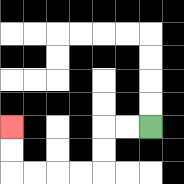{'start': '[6, 5]', 'end': '[0, 5]', 'path_directions': 'L,L,D,D,L,L,L,L,U,U', 'path_coordinates': '[[6, 5], [5, 5], [4, 5], [4, 6], [4, 7], [3, 7], [2, 7], [1, 7], [0, 7], [0, 6], [0, 5]]'}